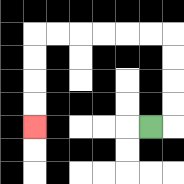{'start': '[6, 5]', 'end': '[1, 5]', 'path_directions': 'R,U,U,U,U,L,L,L,L,L,L,D,D,D,D', 'path_coordinates': '[[6, 5], [7, 5], [7, 4], [7, 3], [7, 2], [7, 1], [6, 1], [5, 1], [4, 1], [3, 1], [2, 1], [1, 1], [1, 2], [1, 3], [1, 4], [1, 5]]'}